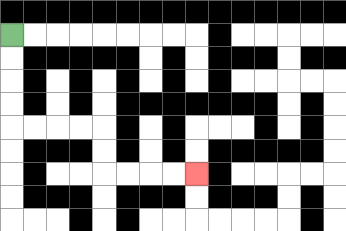{'start': '[0, 1]', 'end': '[8, 7]', 'path_directions': 'D,D,D,D,R,R,R,R,D,D,R,R,R,R', 'path_coordinates': '[[0, 1], [0, 2], [0, 3], [0, 4], [0, 5], [1, 5], [2, 5], [3, 5], [4, 5], [4, 6], [4, 7], [5, 7], [6, 7], [7, 7], [8, 7]]'}